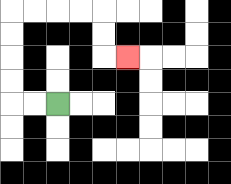{'start': '[2, 4]', 'end': '[5, 2]', 'path_directions': 'L,L,U,U,U,U,R,R,R,R,D,D,R', 'path_coordinates': '[[2, 4], [1, 4], [0, 4], [0, 3], [0, 2], [0, 1], [0, 0], [1, 0], [2, 0], [3, 0], [4, 0], [4, 1], [4, 2], [5, 2]]'}